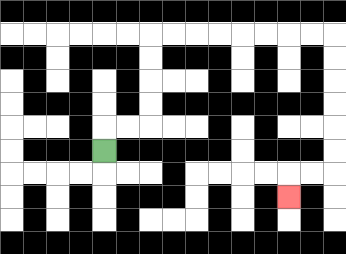{'start': '[4, 6]', 'end': '[12, 8]', 'path_directions': 'U,R,R,U,U,U,U,R,R,R,R,R,R,R,R,D,D,D,D,D,D,L,L,D', 'path_coordinates': '[[4, 6], [4, 5], [5, 5], [6, 5], [6, 4], [6, 3], [6, 2], [6, 1], [7, 1], [8, 1], [9, 1], [10, 1], [11, 1], [12, 1], [13, 1], [14, 1], [14, 2], [14, 3], [14, 4], [14, 5], [14, 6], [14, 7], [13, 7], [12, 7], [12, 8]]'}